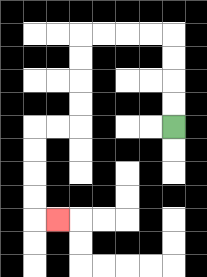{'start': '[7, 5]', 'end': '[2, 9]', 'path_directions': 'U,U,U,U,L,L,L,L,D,D,D,D,L,L,D,D,D,D,R', 'path_coordinates': '[[7, 5], [7, 4], [7, 3], [7, 2], [7, 1], [6, 1], [5, 1], [4, 1], [3, 1], [3, 2], [3, 3], [3, 4], [3, 5], [2, 5], [1, 5], [1, 6], [1, 7], [1, 8], [1, 9], [2, 9]]'}